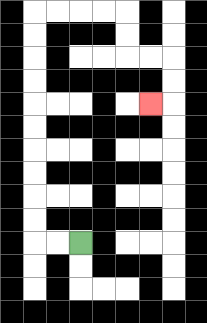{'start': '[3, 10]', 'end': '[6, 4]', 'path_directions': 'L,L,U,U,U,U,U,U,U,U,U,U,R,R,R,R,D,D,R,R,D,D,L', 'path_coordinates': '[[3, 10], [2, 10], [1, 10], [1, 9], [1, 8], [1, 7], [1, 6], [1, 5], [1, 4], [1, 3], [1, 2], [1, 1], [1, 0], [2, 0], [3, 0], [4, 0], [5, 0], [5, 1], [5, 2], [6, 2], [7, 2], [7, 3], [7, 4], [6, 4]]'}